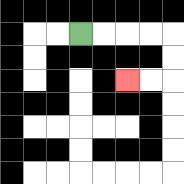{'start': '[3, 1]', 'end': '[5, 3]', 'path_directions': 'R,R,R,R,D,D,L,L', 'path_coordinates': '[[3, 1], [4, 1], [5, 1], [6, 1], [7, 1], [7, 2], [7, 3], [6, 3], [5, 3]]'}